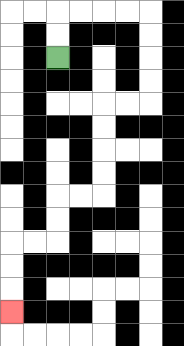{'start': '[2, 2]', 'end': '[0, 13]', 'path_directions': 'U,U,R,R,R,R,D,D,D,D,L,L,D,D,D,D,L,L,D,D,L,L,D,D,D', 'path_coordinates': '[[2, 2], [2, 1], [2, 0], [3, 0], [4, 0], [5, 0], [6, 0], [6, 1], [6, 2], [6, 3], [6, 4], [5, 4], [4, 4], [4, 5], [4, 6], [4, 7], [4, 8], [3, 8], [2, 8], [2, 9], [2, 10], [1, 10], [0, 10], [0, 11], [0, 12], [0, 13]]'}